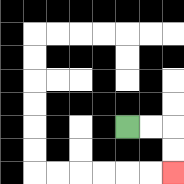{'start': '[5, 5]', 'end': '[7, 7]', 'path_directions': 'R,R,D,D', 'path_coordinates': '[[5, 5], [6, 5], [7, 5], [7, 6], [7, 7]]'}